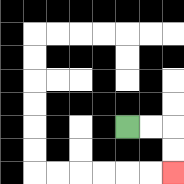{'start': '[5, 5]', 'end': '[7, 7]', 'path_directions': 'R,R,D,D', 'path_coordinates': '[[5, 5], [6, 5], [7, 5], [7, 6], [7, 7]]'}